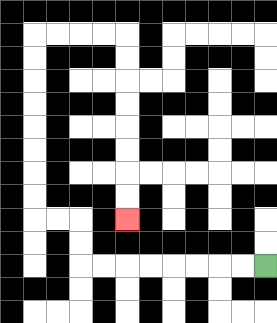{'start': '[11, 11]', 'end': '[5, 9]', 'path_directions': 'L,L,L,L,L,L,L,L,U,U,L,L,U,U,U,U,U,U,U,U,R,R,R,R,D,D,D,D,D,D,D,D', 'path_coordinates': '[[11, 11], [10, 11], [9, 11], [8, 11], [7, 11], [6, 11], [5, 11], [4, 11], [3, 11], [3, 10], [3, 9], [2, 9], [1, 9], [1, 8], [1, 7], [1, 6], [1, 5], [1, 4], [1, 3], [1, 2], [1, 1], [2, 1], [3, 1], [4, 1], [5, 1], [5, 2], [5, 3], [5, 4], [5, 5], [5, 6], [5, 7], [5, 8], [5, 9]]'}